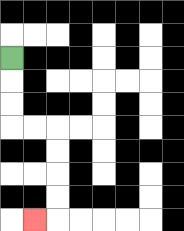{'start': '[0, 2]', 'end': '[1, 9]', 'path_directions': 'D,D,D,R,R,D,D,D,D,L', 'path_coordinates': '[[0, 2], [0, 3], [0, 4], [0, 5], [1, 5], [2, 5], [2, 6], [2, 7], [2, 8], [2, 9], [1, 9]]'}